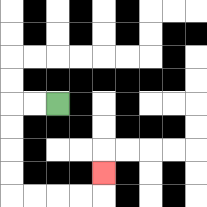{'start': '[2, 4]', 'end': '[4, 7]', 'path_directions': 'L,L,D,D,D,D,R,R,R,R,U', 'path_coordinates': '[[2, 4], [1, 4], [0, 4], [0, 5], [0, 6], [0, 7], [0, 8], [1, 8], [2, 8], [3, 8], [4, 8], [4, 7]]'}